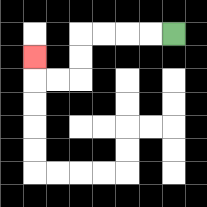{'start': '[7, 1]', 'end': '[1, 2]', 'path_directions': 'L,L,L,L,D,D,L,L,U', 'path_coordinates': '[[7, 1], [6, 1], [5, 1], [4, 1], [3, 1], [3, 2], [3, 3], [2, 3], [1, 3], [1, 2]]'}